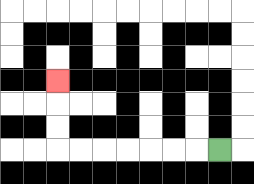{'start': '[9, 6]', 'end': '[2, 3]', 'path_directions': 'L,L,L,L,L,L,L,U,U,U', 'path_coordinates': '[[9, 6], [8, 6], [7, 6], [6, 6], [5, 6], [4, 6], [3, 6], [2, 6], [2, 5], [2, 4], [2, 3]]'}